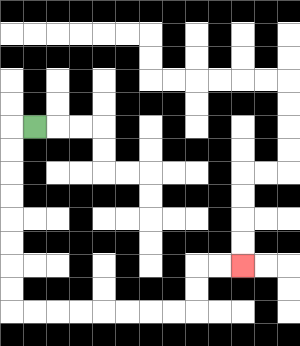{'start': '[1, 5]', 'end': '[10, 11]', 'path_directions': 'L,D,D,D,D,D,D,D,D,R,R,R,R,R,R,R,R,U,U,R,R', 'path_coordinates': '[[1, 5], [0, 5], [0, 6], [0, 7], [0, 8], [0, 9], [0, 10], [0, 11], [0, 12], [0, 13], [1, 13], [2, 13], [3, 13], [4, 13], [5, 13], [6, 13], [7, 13], [8, 13], [8, 12], [8, 11], [9, 11], [10, 11]]'}